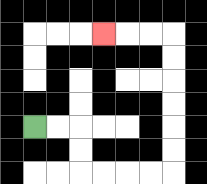{'start': '[1, 5]', 'end': '[4, 1]', 'path_directions': 'R,R,D,D,R,R,R,R,U,U,U,U,U,U,L,L,L', 'path_coordinates': '[[1, 5], [2, 5], [3, 5], [3, 6], [3, 7], [4, 7], [5, 7], [6, 7], [7, 7], [7, 6], [7, 5], [7, 4], [7, 3], [7, 2], [7, 1], [6, 1], [5, 1], [4, 1]]'}